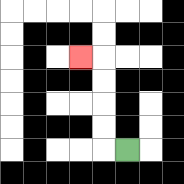{'start': '[5, 6]', 'end': '[3, 2]', 'path_directions': 'L,U,U,U,U,L', 'path_coordinates': '[[5, 6], [4, 6], [4, 5], [4, 4], [4, 3], [4, 2], [3, 2]]'}